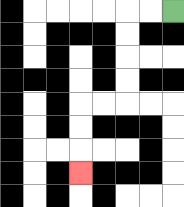{'start': '[7, 0]', 'end': '[3, 7]', 'path_directions': 'L,L,D,D,D,D,L,L,D,D,D', 'path_coordinates': '[[7, 0], [6, 0], [5, 0], [5, 1], [5, 2], [5, 3], [5, 4], [4, 4], [3, 4], [3, 5], [3, 6], [3, 7]]'}